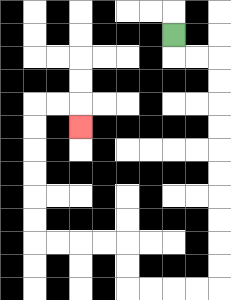{'start': '[7, 1]', 'end': '[3, 5]', 'path_directions': 'D,R,R,D,D,D,D,D,D,D,D,D,D,L,L,L,L,U,U,L,L,L,L,U,U,U,U,U,U,R,R,D', 'path_coordinates': '[[7, 1], [7, 2], [8, 2], [9, 2], [9, 3], [9, 4], [9, 5], [9, 6], [9, 7], [9, 8], [9, 9], [9, 10], [9, 11], [9, 12], [8, 12], [7, 12], [6, 12], [5, 12], [5, 11], [5, 10], [4, 10], [3, 10], [2, 10], [1, 10], [1, 9], [1, 8], [1, 7], [1, 6], [1, 5], [1, 4], [2, 4], [3, 4], [3, 5]]'}